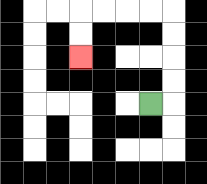{'start': '[6, 4]', 'end': '[3, 2]', 'path_directions': 'R,U,U,U,U,L,L,L,L,D,D', 'path_coordinates': '[[6, 4], [7, 4], [7, 3], [7, 2], [7, 1], [7, 0], [6, 0], [5, 0], [4, 0], [3, 0], [3, 1], [3, 2]]'}